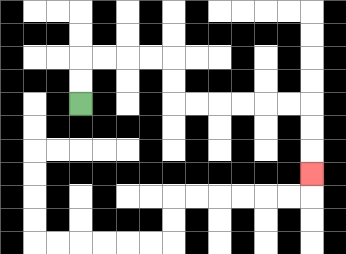{'start': '[3, 4]', 'end': '[13, 7]', 'path_directions': 'U,U,R,R,R,R,D,D,R,R,R,R,R,R,D,D,D', 'path_coordinates': '[[3, 4], [3, 3], [3, 2], [4, 2], [5, 2], [6, 2], [7, 2], [7, 3], [7, 4], [8, 4], [9, 4], [10, 4], [11, 4], [12, 4], [13, 4], [13, 5], [13, 6], [13, 7]]'}